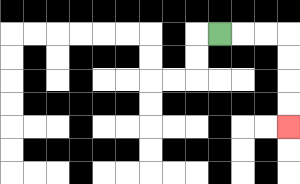{'start': '[9, 1]', 'end': '[12, 5]', 'path_directions': 'R,R,R,D,D,D,D', 'path_coordinates': '[[9, 1], [10, 1], [11, 1], [12, 1], [12, 2], [12, 3], [12, 4], [12, 5]]'}